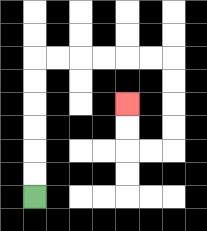{'start': '[1, 8]', 'end': '[5, 4]', 'path_directions': 'U,U,U,U,U,U,R,R,R,R,R,R,D,D,D,D,L,L,U,U', 'path_coordinates': '[[1, 8], [1, 7], [1, 6], [1, 5], [1, 4], [1, 3], [1, 2], [2, 2], [3, 2], [4, 2], [5, 2], [6, 2], [7, 2], [7, 3], [7, 4], [7, 5], [7, 6], [6, 6], [5, 6], [5, 5], [5, 4]]'}